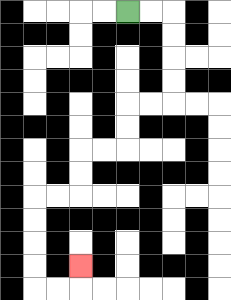{'start': '[5, 0]', 'end': '[3, 11]', 'path_directions': 'R,R,D,D,D,D,L,L,D,D,L,L,D,D,L,L,D,D,D,D,R,R,U', 'path_coordinates': '[[5, 0], [6, 0], [7, 0], [7, 1], [7, 2], [7, 3], [7, 4], [6, 4], [5, 4], [5, 5], [5, 6], [4, 6], [3, 6], [3, 7], [3, 8], [2, 8], [1, 8], [1, 9], [1, 10], [1, 11], [1, 12], [2, 12], [3, 12], [3, 11]]'}